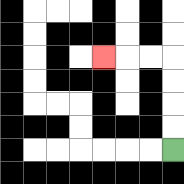{'start': '[7, 6]', 'end': '[4, 2]', 'path_directions': 'U,U,U,U,L,L,L', 'path_coordinates': '[[7, 6], [7, 5], [7, 4], [7, 3], [7, 2], [6, 2], [5, 2], [4, 2]]'}